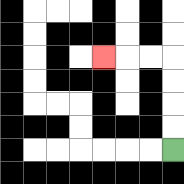{'start': '[7, 6]', 'end': '[4, 2]', 'path_directions': 'U,U,U,U,L,L,L', 'path_coordinates': '[[7, 6], [7, 5], [7, 4], [7, 3], [7, 2], [6, 2], [5, 2], [4, 2]]'}